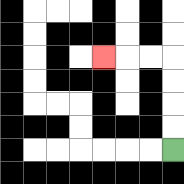{'start': '[7, 6]', 'end': '[4, 2]', 'path_directions': 'U,U,U,U,L,L,L', 'path_coordinates': '[[7, 6], [7, 5], [7, 4], [7, 3], [7, 2], [6, 2], [5, 2], [4, 2]]'}